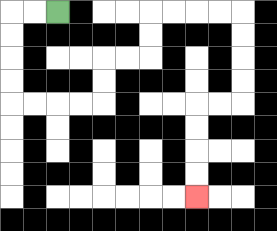{'start': '[2, 0]', 'end': '[8, 8]', 'path_directions': 'L,L,D,D,D,D,R,R,R,R,U,U,R,R,U,U,R,R,R,R,D,D,D,D,L,L,D,D,D,D', 'path_coordinates': '[[2, 0], [1, 0], [0, 0], [0, 1], [0, 2], [0, 3], [0, 4], [1, 4], [2, 4], [3, 4], [4, 4], [4, 3], [4, 2], [5, 2], [6, 2], [6, 1], [6, 0], [7, 0], [8, 0], [9, 0], [10, 0], [10, 1], [10, 2], [10, 3], [10, 4], [9, 4], [8, 4], [8, 5], [8, 6], [8, 7], [8, 8]]'}